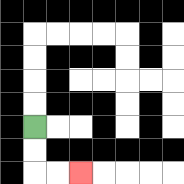{'start': '[1, 5]', 'end': '[3, 7]', 'path_directions': 'D,D,R,R', 'path_coordinates': '[[1, 5], [1, 6], [1, 7], [2, 7], [3, 7]]'}